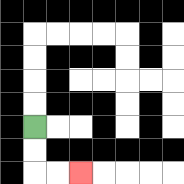{'start': '[1, 5]', 'end': '[3, 7]', 'path_directions': 'D,D,R,R', 'path_coordinates': '[[1, 5], [1, 6], [1, 7], [2, 7], [3, 7]]'}